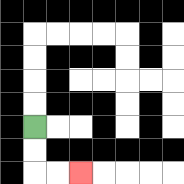{'start': '[1, 5]', 'end': '[3, 7]', 'path_directions': 'D,D,R,R', 'path_coordinates': '[[1, 5], [1, 6], [1, 7], [2, 7], [3, 7]]'}